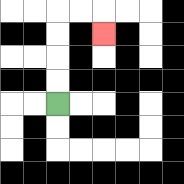{'start': '[2, 4]', 'end': '[4, 1]', 'path_directions': 'U,U,U,U,R,R,D', 'path_coordinates': '[[2, 4], [2, 3], [2, 2], [2, 1], [2, 0], [3, 0], [4, 0], [4, 1]]'}